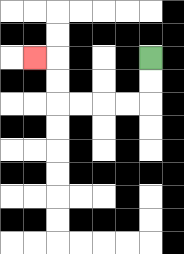{'start': '[6, 2]', 'end': '[1, 2]', 'path_directions': 'D,D,L,L,L,L,U,U,L', 'path_coordinates': '[[6, 2], [6, 3], [6, 4], [5, 4], [4, 4], [3, 4], [2, 4], [2, 3], [2, 2], [1, 2]]'}